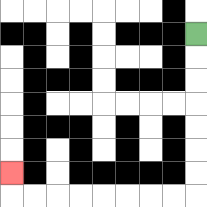{'start': '[8, 1]', 'end': '[0, 7]', 'path_directions': 'D,D,D,D,D,D,D,L,L,L,L,L,L,L,L,U', 'path_coordinates': '[[8, 1], [8, 2], [8, 3], [8, 4], [8, 5], [8, 6], [8, 7], [8, 8], [7, 8], [6, 8], [5, 8], [4, 8], [3, 8], [2, 8], [1, 8], [0, 8], [0, 7]]'}